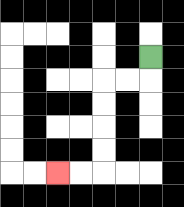{'start': '[6, 2]', 'end': '[2, 7]', 'path_directions': 'D,L,L,D,D,D,D,L,L', 'path_coordinates': '[[6, 2], [6, 3], [5, 3], [4, 3], [4, 4], [4, 5], [4, 6], [4, 7], [3, 7], [2, 7]]'}